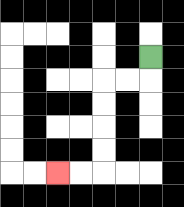{'start': '[6, 2]', 'end': '[2, 7]', 'path_directions': 'D,L,L,D,D,D,D,L,L', 'path_coordinates': '[[6, 2], [6, 3], [5, 3], [4, 3], [4, 4], [4, 5], [4, 6], [4, 7], [3, 7], [2, 7]]'}